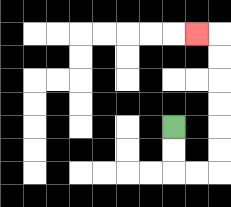{'start': '[7, 5]', 'end': '[8, 1]', 'path_directions': 'D,D,R,R,U,U,U,U,U,U,L', 'path_coordinates': '[[7, 5], [7, 6], [7, 7], [8, 7], [9, 7], [9, 6], [9, 5], [9, 4], [9, 3], [9, 2], [9, 1], [8, 1]]'}